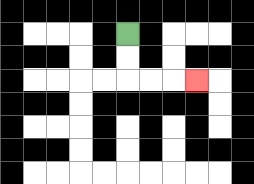{'start': '[5, 1]', 'end': '[8, 3]', 'path_directions': 'D,D,R,R,R', 'path_coordinates': '[[5, 1], [5, 2], [5, 3], [6, 3], [7, 3], [8, 3]]'}